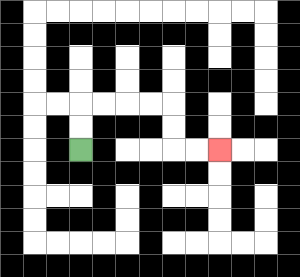{'start': '[3, 6]', 'end': '[9, 6]', 'path_directions': 'U,U,R,R,R,R,D,D,R,R', 'path_coordinates': '[[3, 6], [3, 5], [3, 4], [4, 4], [5, 4], [6, 4], [7, 4], [7, 5], [7, 6], [8, 6], [9, 6]]'}